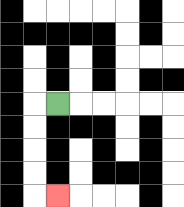{'start': '[2, 4]', 'end': '[2, 8]', 'path_directions': 'L,D,D,D,D,R', 'path_coordinates': '[[2, 4], [1, 4], [1, 5], [1, 6], [1, 7], [1, 8], [2, 8]]'}